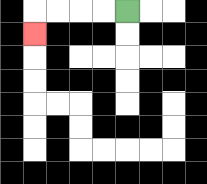{'start': '[5, 0]', 'end': '[1, 1]', 'path_directions': 'L,L,L,L,D', 'path_coordinates': '[[5, 0], [4, 0], [3, 0], [2, 0], [1, 0], [1, 1]]'}